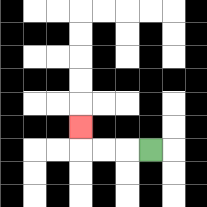{'start': '[6, 6]', 'end': '[3, 5]', 'path_directions': 'L,L,L,U', 'path_coordinates': '[[6, 6], [5, 6], [4, 6], [3, 6], [3, 5]]'}